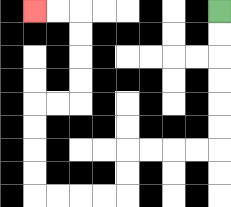{'start': '[9, 0]', 'end': '[1, 0]', 'path_directions': 'D,D,D,D,D,D,L,L,L,L,D,D,L,L,L,L,U,U,U,U,R,R,U,U,U,U,L,L', 'path_coordinates': '[[9, 0], [9, 1], [9, 2], [9, 3], [9, 4], [9, 5], [9, 6], [8, 6], [7, 6], [6, 6], [5, 6], [5, 7], [5, 8], [4, 8], [3, 8], [2, 8], [1, 8], [1, 7], [1, 6], [1, 5], [1, 4], [2, 4], [3, 4], [3, 3], [3, 2], [3, 1], [3, 0], [2, 0], [1, 0]]'}